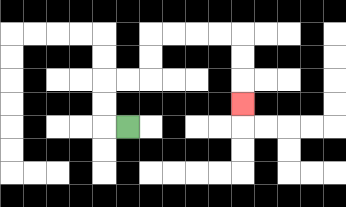{'start': '[5, 5]', 'end': '[10, 4]', 'path_directions': 'L,U,U,R,R,U,U,R,R,R,R,D,D,D', 'path_coordinates': '[[5, 5], [4, 5], [4, 4], [4, 3], [5, 3], [6, 3], [6, 2], [6, 1], [7, 1], [8, 1], [9, 1], [10, 1], [10, 2], [10, 3], [10, 4]]'}